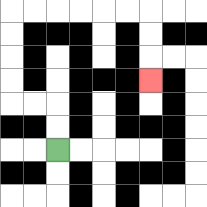{'start': '[2, 6]', 'end': '[6, 3]', 'path_directions': 'U,U,L,L,U,U,U,U,R,R,R,R,R,R,D,D,D', 'path_coordinates': '[[2, 6], [2, 5], [2, 4], [1, 4], [0, 4], [0, 3], [0, 2], [0, 1], [0, 0], [1, 0], [2, 0], [3, 0], [4, 0], [5, 0], [6, 0], [6, 1], [6, 2], [6, 3]]'}